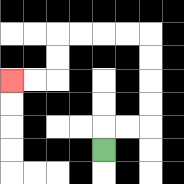{'start': '[4, 6]', 'end': '[0, 3]', 'path_directions': 'U,R,R,U,U,U,U,L,L,L,L,D,D,L,L', 'path_coordinates': '[[4, 6], [4, 5], [5, 5], [6, 5], [6, 4], [6, 3], [6, 2], [6, 1], [5, 1], [4, 1], [3, 1], [2, 1], [2, 2], [2, 3], [1, 3], [0, 3]]'}